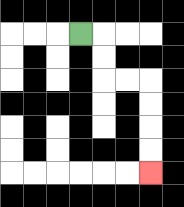{'start': '[3, 1]', 'end': '[6, 7]', 'path_directions': 'R,D,D,R,R,D,D,D,D', 'path_coordinates': '[[3, 1], [4, 1], [4, 2], [4, 3], [5, 3], [6, 3], [6, 4], [6, 5], [6, 6], [6, 7]]'}